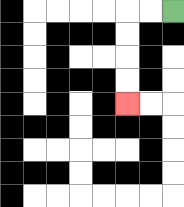{'start': '[7, 0]', 'end': '[5, 4]', 'path_directions': 'L,L,D,D,D,D', 'path_coordinates': '[[7, 0], [6, 0], [5, 0], [5, 1], [5, 2], [5, 3], [5, 4]]'}